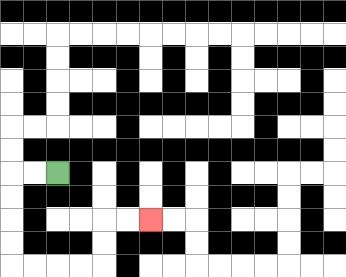{'start': '[2, 7]', 'end': '[6, 9]', 'path_directions': 'L,L,D,D,D,D,R,R,R,R,U,U,R,R', 'path_coordinates': '[[2, 7], [1, 7], [0, 7], [0, 8], [0, 9], [0, 10], [0, 11], [1, 11], [2, 11], [3, 11], [4, 11], [4, 10], [4, 9], [5, 9], [6, 9]]'}